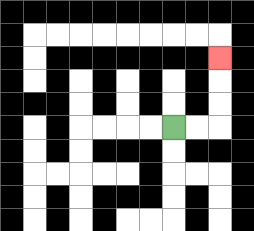{'start': '[7, 5]', 'end': '[9, 2]', 'path_directions': 'R,R,U,U,U', 'path_coordinates': '[[7, 5], [8, 5], [9, 5], [9, 4], [9, 3], [9, 2]]'}